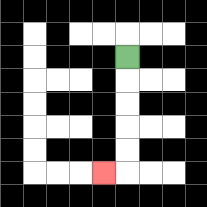{'start': '[5, 2]', 'end': '[4, 7]', 'path_directions': 'D,D,D,D,D,L', 'path_coordinates': '[[5, 2], [5, 3], [5, 4], [5, 5], [5, 6], [5, 7], [4, 7]]'}